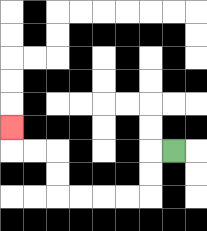{'start': '[7, 6]', 'end': '[0, 5]', 'path_directions': 'L,D,D,L,L,L,L,U,U,L,L,U', 'path_coordinates': '[[7, 6], [6, 6], [6, 7], [6, 8], [5, 8], [4, 8], [3, 8], [2, 8], [2, 7], [2, 6], [1, 6], [0, 6], [0, 5]]'}